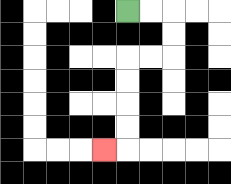{'start': '[5, 0]', 'end': '[4, 6]', 'path_directions': 'R,R,D,D,L,L,D,D,D,D,L', 'path_coordinates': '[[5, 0], [6, 0], [7, 0], [7, 1], [7, 2], [6, 2], [5, 2], [5, 3], [5, 4], [5, 5], [5, 6], [4, 6]]'}